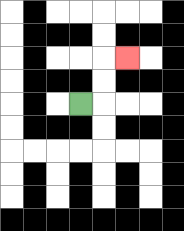{'start': '[3, 4]', 'end': '[5, 2]', 'path_directions': 'R,U,U,R', 'path_coordinates': '[[3, 4], [4, 4], [4, 3], [4, 2], [5, 2]]'}